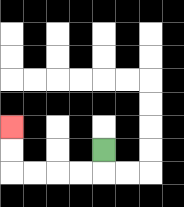{'start': '[4, 6]', 'end': '[0, 5]', 'path_directions': 'D,L,L,L,L,U,U', 'path_coordinates': '[[4, 6], [4, 7], [3, 7], [2, 7], [1, 7], [0, 7], [0, 6], [0, 5]]'}